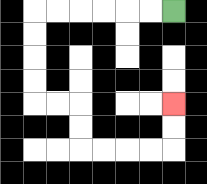{'start': '[7, 0]', 'end': '[7, 4]', 'path_directions': 'L,L,L,L,L,L,D,D,D,D,R,R,D,D,R,R,R,R,U,U', 'path_coordinates': '[[7, 0], [6, 0], [5, 0], [4, 0], [3, 0], [2, 0], [1, 0], [1, 1], [1, 2], [1, 3], [1, 4], [2, 4], [3, 4], [3, 5], [3, 6], [4, 6], [5, 6], [6, 6], [7, 6], [7, 5], [7, 4]]'}